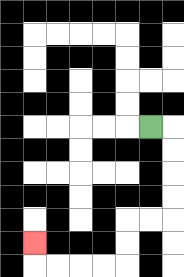{'start': '[6, 5]', 'end': '[1, 10]', 'path_directions': 'R,D,D,D,D,L,L,D,D,L,L,L,L,U', 'path_coordinates': '[[6, 5], [7, 5], [7, 6], [7, 7], [7, 8], [7, 9], [6, 9], [5, 9], [5, 10], [5, 11], [4, 11], [3, 11], [2, 11], [1, 11], [1, 10]]'}